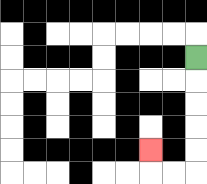{'start': '[8, 2]', 'end': '[6, 6]', 'path_directions': 'D,D,D,D,D,L,L,U', 'path_coordinates': '[[8, 2], [8, 3], [8, 4], [8, 5], [8, 6], [8, 7], [7, 7], [6, 7], [6, 6]]'}